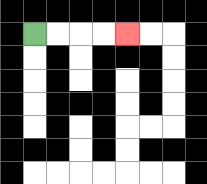{'start': '[1, 1]', 'end': '[5, 1]', 'path_directions': 'R,R,R,R', 'path_coordinates': '[[1, 1], [2, 1], [3, 1], [4, 1], [5, 1]]'}